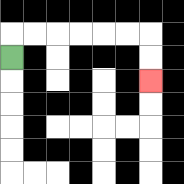{'start': '[0, 2]', 'end': '[6, 3]', 'path_directions': 'U,R,R,R,R,R,R,D,D', 'path_coordinates': '[[0, 2], [0, 1], [1, 1], [2, 1], [3, 1], [4, 1], [5, 1], [6, 1], [6, 2], [6, 3]]'}